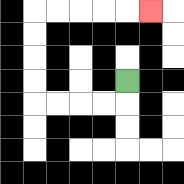{'start': '[5, 3]', 'end': '[6, 0]', 'path_directions': 'D,L,L,L,L,U,U,U,U,R,R,R,R,R', 'path_coordinates': '[[5, 3], [5, 4], [4, 4], [3, 4], [2, 4], [1, 4], [1, 3], [1, 2], [1, 1], [1, 0], [2, 0], [3, 0], [4, 0], [5, 0], [6, 0]]'}